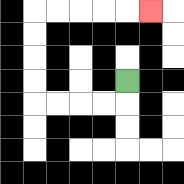{'start': '[5, 3]', 'end': '[6, 0]', 'path_directions': 'D,L,L,L,L,U,U,U,U,R,R,R,R,R', 'path_coordinates': '[[5, 3], [5, 4], [4, 4], [3, 4], [2, 4], [1, 4], [1, 3], [1, 2], [1, 1], [1, 0], [2, 0], [3, 0], [4, 0], [5, 0], [6, 0]]'}